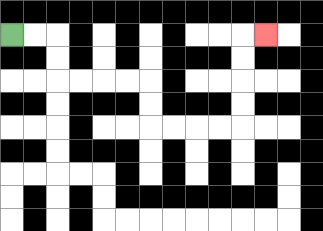{'start': '[0, 1]', 'end': '[11, 1]', 'path_directions': 'R,R,D,D,R,R,R,R,D,D,R,R,R,R,U,U,U,U,R', 'path_coordinates': '[[0, 1], [1, 1], [2, 1], [2, 2], [2, 3], [3, 3], [4, 3], [5, 3], [6, 3], [6, 4], [6, 5], [7, 5], [8, 5], [9, 5], [10, 5], [10, 4], [10, 3], [10, 2], [10, 1], [11, 1]]'}